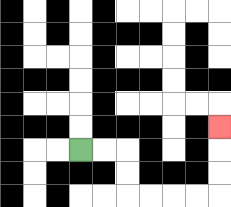{'start': '[3, 6]', 'end': '[9, 5]', 'path_directions': 'R,R,D,D,R,R,R,R,U,U,U', 'path_coordinates': '[[3, 6], [4, 6], [5, 6], [5, 7], [5, 8], [6, 8], [7, 8], [8, 8], [9, 8], [9, 7], [9, 6], [9, 5]]'}